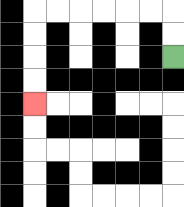{'start': '[7, 2]', 'end': '[1, 4]', 'path_directions': 'U,U,L,L,L,L,L,L,D,D,D,D', 'path_coordinates': '[[7, 2], [7, 1], [7, 0], [6, 0], [5, 0], [4, 0], [3, 0], [2, 0], [1, 0], [1, 1], [1, 2], [1, 3], [1, 4]]'}